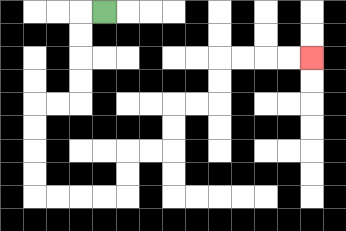{'start': '[4, 0]', 'end': '[13, 2]', 'path_directions': 'L,D,D,D,D,L,L,D,D,D,D,R,R,R,R,U,U,R,R,U,U,R,R,U,U,R,R,R,R', 'path_coordinates': '[[4, 0], [3, 0], [3, 1], [3, 2], [3, 3], [3, 4], [2, 4], [1, 4], [1, 5], [1, 6], [1, 7], [1, 8], [2, 8], [3, 8], [4, 8], [5, 8], [5, 7], [5, 6], [6, 6], [7, 6], [7, 5], [7, 4], [8, 4], [9, 4], [9, 3], [9, 2], [10, 2], [11, 2], [12, 2], [13, 2]]'}